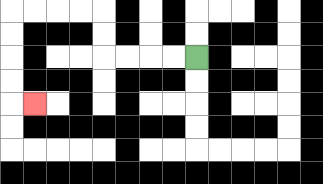{'start': '[8, 2]', 'end': '[1, 4]', 'path_directions': 'L,L,L,L,U,U,L,L,L,L,D,D,D,D,R', 'path_coordinates': '[[8, 2], [7, 2], [6, 2], [5, 2], [4, 2], [4, 1], [4, 0], [3, 0], [2, 0], [1, 0], [0, 0], [0, 1], [0, 2], [0, 3], [0, 4], [1, 4]]'}